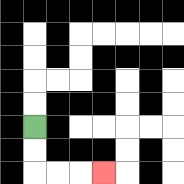{'start': '[1, 5]', 'end': '[4, 7]', 'path_directions': 'D,D,R,R,R', 'path_coordinates': '[[1, 5], [1, 6], [1, 7], [2, 7], [3, 7], [4, 7]]'}